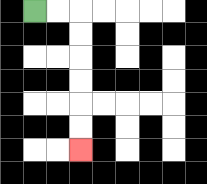{'start': '[1, 0]', 'end': '[3, 6]', 'path_directions': 'R,R,D,D,D,D,D,D', 'path_coordinates': '[[1, 0], [2, 0], [3, 0], [3, 1], [3, 2], [3, 3], [3, 4], [3, 5], [3, 6]]'}